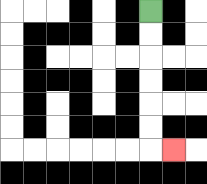{'start': '[6, 0]', 'end': '[7, 6]', 'path_directions': 'D,D,D,D,D,D,R', 'path_coordinates': '[[6, 0], [6, 1], [6, 2], [6, 3], [6, 4], [6, 5], [6, 6], [7, 6]]'}